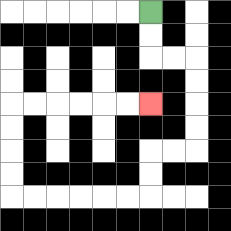{'start': '[6, 0]', 'end': '[6, 4]', 'path_directions': 'D,D,R,R,D,D,D,D,L,L,D,D,L,L,L,L,L,L,U,U,U,U,R,R,R,R,R,R', 'path_coordinates': '[[6, 0], [6, 1], [6, 2], [7, 2], [8, 2], [8, 3], [8, 4], [8, 5], [8, 6], [7, 6], [6, 6], [6, 7], [6, 8], [5, 8], [4, 8], [3, 8], [2, 8], [1, 8], [0, 8], [0, 7], [0, 6], [0, 5], [0, 4], [1, 4], [2, 4], [3, 4], [4, 4], [5, 4], [6, 4]]'}